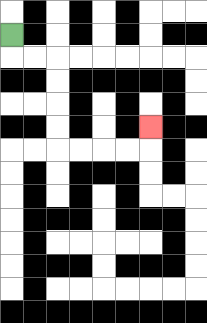{'start': '[0, 1]', 'end': '[6, 5]', 'path_directions': 'D,R,R,D,D,D,D,R,R,R,R,U', 'path_coordinates': '[[0, 1], [0, 2], [1, 2], [2, 2], [2, 3], [2, 4], [2, 5], [2, 6], [3, 6], [4, 6], [5, 6], [6, 6], [6, 5]]'}